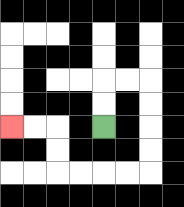{'start': '[4, 5]', 'end': '[0, 5]', 'path_directions': 'U,U,R,R,D,D,D,D,L,L,L,L,U,U,L,L', 'path_coordinates': '[[4, 5], [4, 4], [4, 3], [5, 3], [6, 3], [6, 4], [6, 5], [6, 6], [6, 7], [5, 7], [4, 7], [3, 7], [2, 7], [2, 6], [2, 5], [1, 5], [0, 5]]'}